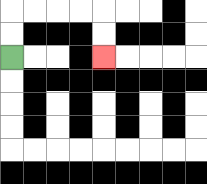{'start': '[0, 2]', 'end': '[4, 2]', 'path_directions': 'U,U,R,R,R,R,D,D', 'path_coordinates': '[[0, 2], [0, 1], [0, 0], [1, 0], [2, 0], [3, 0], [4, 0], [4, 1], [4, 2]]'}